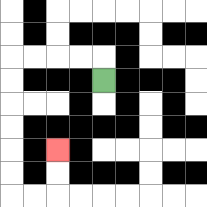{'start': '[4, 3]', 'end': '[2, 6]', 'path_directions': 'U,L,L,L,L,D,D,D,D,D,D,R,R,U,U', 'path_coordinates': '[[4, 3], [4, 2], [3, 2], [2, 2], [1, 2], [0, 2], [0, 3], [0, 4], [0, 5], [0, 6], [0, 7], [0, 8], [1, 8], [2, 8], [2, 7], [2, 6]]'}